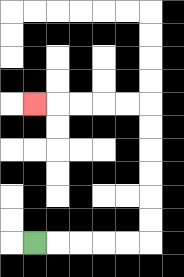{'start': '[1, 10]', 'end': '[1, 4]', 'path_directions': 'R,R,R,R,R,U,U,U,U,U,U,L,L,L,L,L', 'path_coordinates': '[[1, 10], [2, 10], [3, 10], [4, 10], [5, 10], [6, 10], [6, 9], [6, 8], [6, 7], [6, 6], [6, 5], [6, 4], [5, 4], [4, 4], [3, 4], [2, 4], [1, 4]]'}